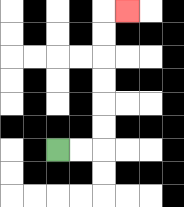{'start': '[2, 6]', 'end': '[5, 0]', 'path_directions': 'R,R,U,U,U,U,U,U,R', 'path_coordinates': '[[2, 6], [3, 6], [4, 6], [4, 5], [4, 4], [4, 3], [4, 2], [4, 1], [4, 0], [5, 0]]'}